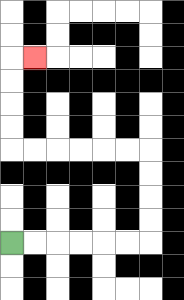{'start': '[0, 10]', 'end': '[1, 2]', 'path_directions': 'R,R,R,R,R,R,U,U,U,U,L,L,L,L,L,L,U,U,U,U,R', 'path_coordinates': '[[0, 10], [1, 10], [2, 10], [3, 10], [4, 10], [5, 10], [6, 10], [6, 9], [6, 8], [6, 7], [6, 6], [5, 6], [4, 6], [3, 6], [2, 6], [1, 6], [0, 6], [0, 5], [0, 4], [0, 3], [0, 2], [1, 2]]'}